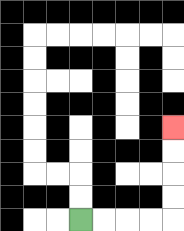{'start': '[3, 9]', 'end': '[7, 5]', 'path_directions': 'R,R,R,R,U,U,U,U', 'path_coordinates': '[[3, 9], [4, 9], [5, 9], [6, 9], [7, 9], [7, 8], [7, 7], [7, 6], [7, 5]]'}